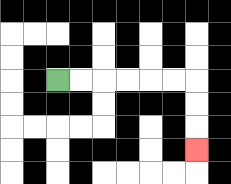{'start': '[2, 3]', 'end': '[8, 6]', 'path_directions': 'R,R,R,R,R,R,D,D,D', 'path_coordinates': '[[2, 3], [3, 3], [4, 3], [5, 3], [6, 3], [7, 3], [8, 3], [8, 4], [8, 5], [8, 6]]'}